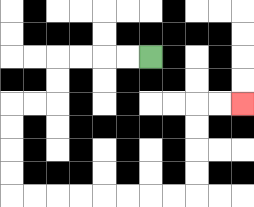{'start': '[6, 2]', 'end': '[10, 4]', 'path_directions': 'L,L,L,L,D,D,L,L,D,D,D,D,R,R,R,R,R,R,R,R,U,U,U,U,R,R', 'path_coordinates': '[[6, 2], [5, 2], [4, 2], [3, 2], [2, 2], [2, 3], [2, 4], [1, 4], [0, 4], [0, 5], [0, 6], [0, 7], [0, 8], [1, 8], [2, 8], [3, 8], [4, 8], [5, 8], [6, 8], [7, 8], [8, 8], [8, 7], [8, 6], [8, 5], [8, 4], [9, 4], [10, 4]]'}